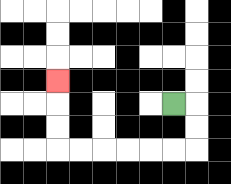{'start': '[7, 4]', 'end': '[2, 3]', 'path_directions': 'R,D,D,L,L,L,L,L,L,U,U,U', 'path_coordinates': '[[7, 4], [8, 4], [8, 5], [8, 6], [7, 6], [6, 6], [5, 6], [4, 6], [3, 6], [2, 6], [2, 5], [2, 4], [2, 3]]'}